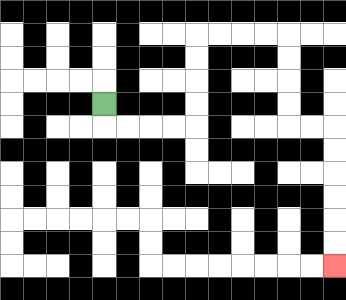{'start': '[4, 4]', 'end': '[14, 11]', 'path_directions': 'D,R,R,R,R,U,U,U,U,R,R,R,R,D,D,D,D,R,R,D,D,D,D,D,D', 'path_coordinates': '[[4, 4], [4, 5], [5, 5], [6, 5], [7, 5], [8, 5], [8, 4], [8, 3], [8, 2], [8, 1], [9, 1], [10, 1], [11, 1], [12, 1], [12, 2], [12, 3], [12, 4], [12, 5], [13, 5], [14, 5], [14, 6], [14, 7], [14, 8], [14, 9], [14, 10], [14, 11]]'}